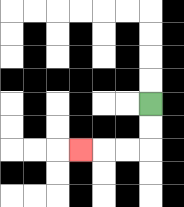{'start': '[6, 4]', 'end': '[3, 6]', 'path_directions': 'D,D,L,L,L', 'path_coordinates': '[[6, 4], [6, 5], [6, 6], [5, 6], [4, 6], [3, 6]]'}